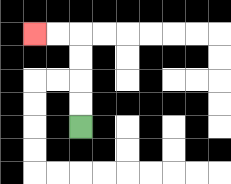{'start': '[3, 5]', 'end': '[1, 1]', 'path_directions': 'U,U,U,U,L,L', 'path_coordinates': '[[3, 5], [3, 4], [3, 3], [3, 2], [3, 1], [2, 1], [1, 1]]'}